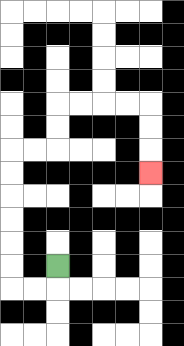{'start': '[2, 11]', 'end': '[6, 7]', 'path_directions': 'D,L,L,U,U,U,U,U,U,R,R,U,U,R,R,R,R,D,D,D', 'path_coordinates': '[[2, 11], [2, 12], [1, 12], [0, 12], [0, 11], [0, 10], [0, 9], [0, 8], [0, 7], [0, 6], [1, 6], [2, 6], [2, 5], [2, 4], [3, 4], [4, 4], [5, 4], [6, 4], [6, 5], [6, 6], [6, 7]]'}